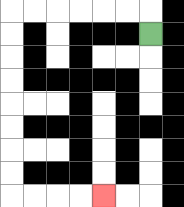{'start': '[6, 1]', 'end': '[4, 8]', 'path_directions': 'U,L,L,L,L,L,L,D,D,D,D,D,D,D,D,R,R,R,R', 'path_coordinates': '[[6, 1], [6, 0], [5, 0], [4, 0], [3, 0], [2, 0], [1, 0], [0, 0], [0, 1], [0, 2], [0, 3], [0, 4], [0, 5], [0, 6], [0, 7], [0, 8], [1, 8], [2, 8], [3, 8], [4, 8]]'}